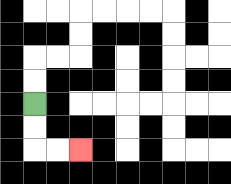{'start': '[1, 4]', 'end': '[3, 6]', 'path_directions': 'D,D,R,R', 'path_coordinates': '[[1, 4], [1, 5], [1, 6], [2, 6], [3, 6]]'}